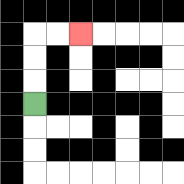{'start': '[1, 4]', 'end': '[3, 1]', 'path_directions': 'U,U,U,R,R', 'path_coordinates': '[[1, 4], [1, 3], [1, 2], [1, 1], [2, 1], [3, 1]]'}